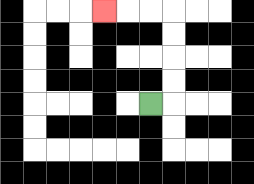{'start': '[6, 4]', 'end': '[4, 0]', 'path_directions': 'R,U,U,U,U,L,L,L', 'path_coordinates': '[[6, 4], [7, 4], [7, 3], [7, 2], [7, 1], [7, 0], [6, 0], [5, 0], [4, 0]]'}